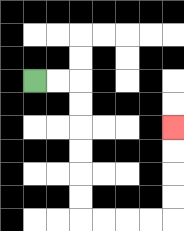{'start': '[1, 3]', 'end': '[7, 5]', 'path_directions': 'R,R,D,D,D,D,D,D,R,R,R,R,U,U,U,U', 'path_coordinates': '[[1, 3], [2, 3], [3, 3], [3, 4], [3, 5], [3, 6], [3, 7], [3, 8], [3, 9], [4, 9], [5, 9], [6, 9], [7, 9], [7, 8], [7, 7], [7, 6], [7, 5]]'}